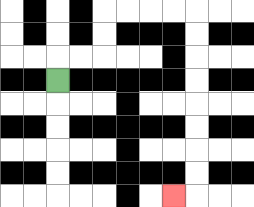{'start': '[2, 3]', 'end': '[7, 8]', 'path_directions': 'U,R,R,U,U,R,R,R,R,D,D,D,D,D,D,D,D,L', 'path_coordinates': '[[2, 3], [2, 2], [3, 2], [4, 2], [4, 1], [4, 0], [5, 0], [6, 0], [7, 0], [8, 0], [8, 1], [8, 2], [8, 3], [8, 4], [8, 5], [8, 6], [8, 7], [8, 8], [7, 8]]'}